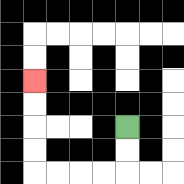{'start': '[5, 5]', 'end': '[1, 3]', 'path_directions': 'D,D,L,L,L,L,U,U,U,U', 'path_coordinates': '[[5, 5], [5, 6], [5, 7], [4, 7], [3, 7], [2, 7], [1, 7], [1, 6], [1, 5], [1, 4], [1, 3]]'}